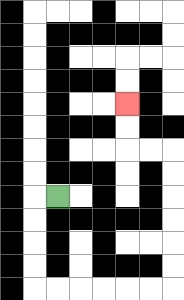{'start': '[2, 8]', 'end': '[5, 4]', 'path_directions': 'L,D,D,D,D,R,R,R,R,R,R,U,U,U,U,U,U,L,L,U,U', 'path_coordinates': '[[2, 8], [1, 8], [1, 9], [1, 10], [1, 11], [1, 12], [2, 12], [3, 12], [4, 12], [5, 12], [6, 12], [7, 12], [7, 11], [7, 10], [7, 9], [7, 8], [7, 7], [7, 6], [6, 6], [5, 6], [5, 5], [5, 4]]'}